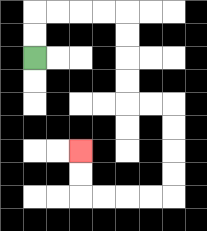{'start': '[1, 2]', 'end': '[3, 6]', 'path_directions': 'U,U,R,R,R,R,D,D,D,D,R,R,D,D,D,D,L,L,L,L,U,U', 'path_coordinates': '[[1, 2], [1, 1], [1, 0], [2, 0], [3, 0], [4, 0], [5, 0], [5, 1], [5, 2], [5, 3], [5, 4], [6, 4], [7, 4], [7, 5], [7, 6], [7, 7], [7, 8], [6, 8], [5, 8], [4, 8], [3, 8], [3, 7], [3, 6]]'}